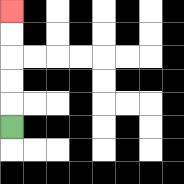{'start': '[0, 5]', 'end': '[0, 0]', 'path_directions': 'U,U,U,U,U', 'path_coordinates': '[[0, 5], [0, 4], [0, 3], [0, 2], [0, 1], [0, 0]]'}